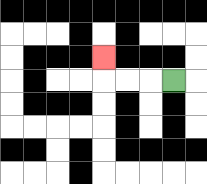{'start': '[7, 3]', 'end': '[4, 2]', 'path_directions': 'L,L,L,U', 'path_coordinates': '[[7, 3], [6, 3], [5, 3], [4, 3], [4, 2]]'}